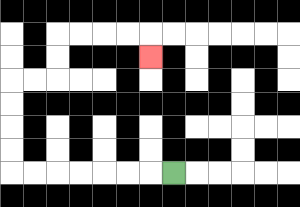{'start': '[7, 7]', 'end': '[6, 2]', 'path_directions': 'L,L,L,L,L,L,L,U,U,U,U,R,R,U,U,R,R,R,R,D', 'path_coordinates': '[[7, 7], [6, 7], [5, 7], [4, 7], [3, 7], [2, 7], [1, 7], [0, 7], [0, 6], [0, 5], [0, 4], [0, 3], [1, 3], [2, 3], [2, 2], [2, 1], [3, 1], [4, 1], [5, 1], [6, 1], [6, 2]]'}